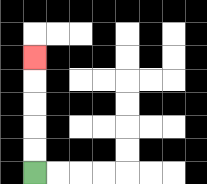{'start': '[1, 7]', 'end': '[1, 2]', 'path_directions': 'U,U,U,U,U', 'path_coordinates': '[[1, 7], [1, 6], [1, 5], [1, 4], [1, 3], [1, 2]]'}